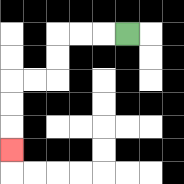{'start': '[5, 1]', 'end': '[0, 6]', 'path_directions': 'L,L,L,D,D,L,L,D,D,D', 'path_coordinates': '[[5, 1], [4, 1], [3, 1], [2, 1], [2, 2], [2, 3], [1, 3], [0, 3], [0, 4], [0, 5], [0, 6]]'}